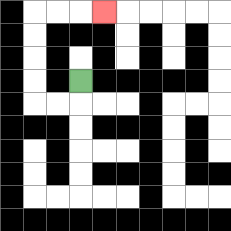{'start': '[3, 3]', 'end': '[4, 0]', 'path_directions': 'D,L,L,U,U,U,U,R,R,R', 'path_coordinates': '[[3, 3], [3, 4], [2, 4], [1, 4], [1, 3], [1, 2], [1, 1], [1, 0], [2, 0], [3, 0], [4, 0]]'}